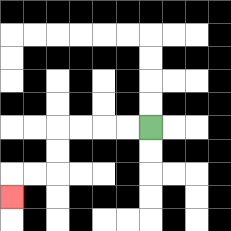{'start': '[6, 5]', 'end': '[0, 8]', 'path_directions': 'L,L,L,L,D,D,L,L,D', 'path_coordinates': '[[6, 5], [5, 5], [4, 5], [3, 5], [2, 5], [2, 6], [2, 7], [1, 7], [0, 7], [0, 8]]'}